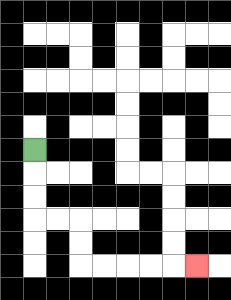{'start': '[1, 6]', 'end': '[8, 11]', 'path_directions': 'D,D,D,R,R,D,D,R,R,R,R,R', 'path_coordinates': '[[1, 6], [1, 7], [1, 8], [1, 9], [2, 9], [3, 9], [3, 10], [3, 11], [4, 11], [5, 11], [6, 11], [7, 11], [8, 11]]'}